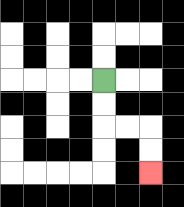{'start': '[4, 3]', 'end': '[6, 7]', 'path_directions': 'D,D,R,R,D,D', 'path_coordinates': '[[4, 3], [4, 4], [4, 5], [5, 5], [6, 5], [6, 6], [6, 7]]'}